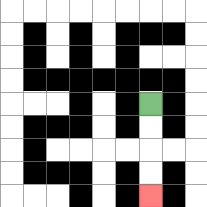{'start': '[6, 4]', 'end': '[6, 8]', 'path_directions': 'D,D,D,D', 'path_coordinates': '[[6, 4], [6, 5], [6, 6], [6, 7], [6, 8]]'}